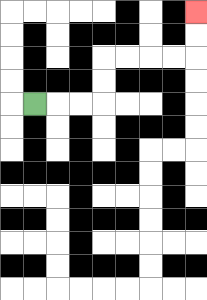{'start': '[1, 4]', 'end': '[8, 0]', 'path_directions': 'R,R,R,U,U,R,R,R,R,U,U', 'path_coordinates': '[[1, 4], [2, 4], [3, 4], [4, 4], [4, 3], [4, 2], [5, 2], [6, 2], [7, 2], [8, 2], [8, 1], [8, 0]]'}